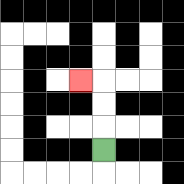{'start': '[4, 6]', 'end': '[3, 3]', 'path_directions': 'U,U,U,L', 'path_coordinates': '[[4, 6], [4, 5], [4, 4], [4, 3], [3, 3]]'}